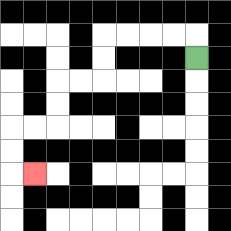{'start': '[8, 2]', 'end': '[1, 7]', 'path_directions': 'U,L,L,L,L,D,D,L,L,D,D,L,L,D,D,R', 'path_coordinates': '[[8, 2], [8, 1], [7, 1], [6, 1], [5, 1], [4, 1], [4, 2], [4, 3], [3, 3], [2, 3], [2, 4], [2, 5], [1, 5], [0, 5], [0, 6], [0, 7], [1, 7]]'}